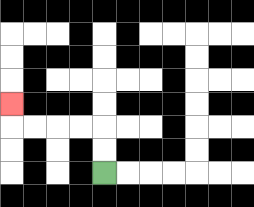{'start': '[4, 7]', 'end': '[0, 4]', 'path_directions': 'U,U,L,L,L,L,U', 'path_coordinates': '[[4, 7], [4, 6], [4, 5], [3, 5], [2, 5], [1, 5], [0, 5], [0, 4]]'}